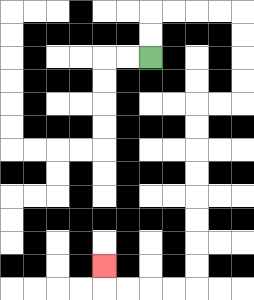{'start': '[6, 2]', 'end': '[4, 11]', 'path_directions': 'U,U,R,R,R,R,D,D,D,D,L,L,D,D,D,D,D,D,D,D,L,L,L,L,U', 'path_coordinates': '[[6, 2], [6, 1], [6, 0], [7, 0], [8, 0], [9, 0], [10, 0], [10, 1], [10, 2], [10, 3], [10, 4], [9, 4], [8, 4], [8, 5], [8, 6], [8, 7], [8, 8], [8, 9], [8, 10], [8, 11], [8, 12], [7, 12], [6, 12], [5, 12], [4, 12], [4, 11]]'}